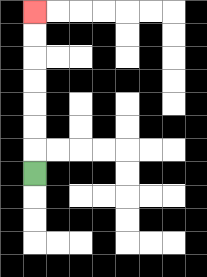{'start': '[1, 7]', 'end': '[1, 0]', 'path_directions': 'U,U,U,U,U,U,U', 'path_coordinates': '[[1, 7], [1, 6], [1, 5], [1, 4], [1, 3], [1, 2], [1, 1], [1, 0]]'}